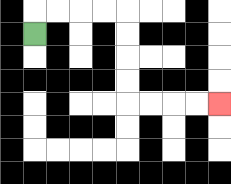{'start': '[1, 1]', 'end': '[9, 4]', 'path_directions': 'U,R,R,R,R,D,D,D,D,R,R,R,R', 'path_coordinates': '[[1, 1], [1, 0], [2, 0], [3, 0], [4, 0], [5, 0], [5, 1], [5, 2], [5, 3], [5, 4], [6, 4], [7, 4], [8, 4], [9, 4]]'}